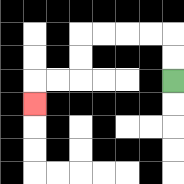{'start': '[7, 3]', 'end': '[1, 4]', 'path_directions': 'U,U,L,L,L,L,D,D,L,L,D', 'path_coordinates': '[[7, 3], [7, 2], [7, 1], [6, 1], [5, 1], [4, 1], [3, 1], [3, 2], [3, 3], [2, 3], [1, 3], [1, 4]]'}